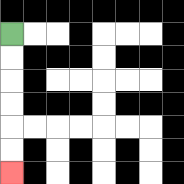{'start': '[0, 1]', 'end': '[0, 7]', 'path_directions': 'D,D,D,D,D,D', 'path_coordinates': '[[0, 1], [0, 2], [0, 3], [0, 4], [0, 5], [0, 6], [0, 7]]'}